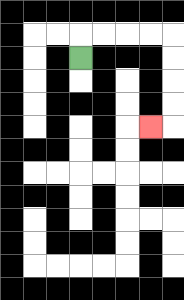{'start': '[3, 2]', 'end': '[6, 5]', 'path_directions': 'U,R,R,R,R,D,D,D,D,L', 'path_coordinates': '[[3, 2], [3, 1], [4, 1], [5, 1], [6, 1], [7, 1], [7, 2], [7, 3], [7, 4], [7, 5], [6, 5]]'}